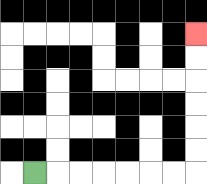{'start': '[1, 7]', 'end': '[8, 1]', 'path_directions': 'R,R,R,R,R,R,R,U,U,U,U,U,U', 'path_coordinates': '[[1, 7], [2, 7], [3, 7], [4, 7], [5, 7], [6, 7], [7, 7], [8, 7], [8, 6], [8, 5], [8, 4], [8, 3], [8, 2], [8, 1]]'}